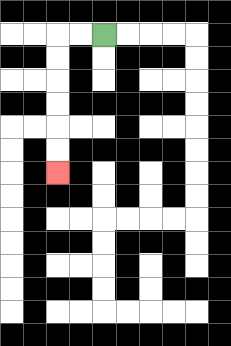{'start': '[4, 1]', 'end': '[2, 7]', 'path_directions': 'L,L,D,D,D,D,D,D', 'path_coordinates': '[[4, 1], [3, 1], [2, 1], [2, 2], [2, 3], [2, 4], [2, 5], [2, 6], [2, 7]]'}